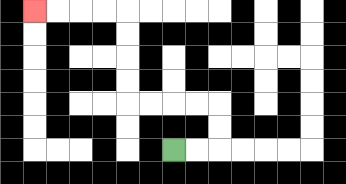{'start': '[7, 6]', 'end': '[1, 0]', 'path_directions': 'R,R,U,U,L,L,L,L,U,U,U,U,L,L,L,L', 'path_coordinates': '[[7, 6], [8, 6], [9, 6], [9, 5], [9, 4], [8, 4], [7, 4], [6, 4], [5, 4], [5, 3], [5, 2], [5, 1], [5, 0], [4, 0], [3, 0], [2, 0], [1, 0]]'}